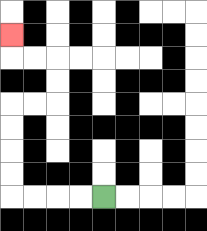{'start': '[4, 8]', 'end': '[0, 1]', 'path_directions': 'L,L,L,L,U,U,U,U,R,R,U,U,L,L,U', 'path_coordinates': '[[4, 8], [3, 8], [2, 8], [1, 8], [0, 8], [0, 7], [0, 6], [0, 5], [0, 4], [1, 4], [2, 4], [2, 3], [2, 2], [1, 2], [0, 2], [0, 1]]'}